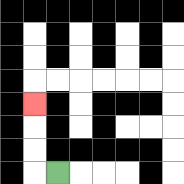{'start': '[2, 7]', 'end': '[1, 4]', 'path_directions': 'L,U,U,U', 'path_coordinates': '[[2, 7], [1, 7], [1, 6], [1, 5], [1, 4]]'}